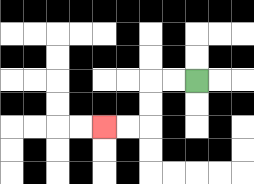{'start': '[8, 3]', 'end': '[4, 5]', 'path_directions': 'L,L,D,D,L,L', 'path_coordinates': '[[8, 3], [7, 3], [6, 3], [6, 4], [6, 5], [5, 5], [4, 5]]'}